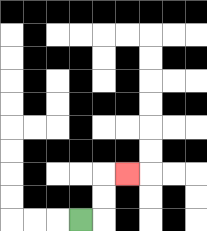{'start': '[3, 9]', 'end': '[5, 7]', 'path_directions': 'R,U,U,R', 'path_coordinates': '[[3, 9], [4, 9], [4, 8], [4, 7], [5, 7]]'}